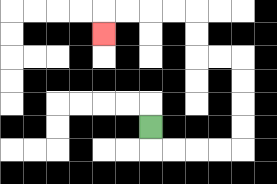{'start': '[6, 5]', 'end': '[4, 1]', 'path_directions': 'D,R,R,R,R,U,U,U,U,L,L,U,U,L,L,L,L,D', 'path_coordinates': '[[6, 5], [6, 6], [7, 6], [8, 6], [9, 6], [10, 6], [10, 5], [10, 4], [10, 3], [10, 2], [9, 2], [8, 2], [8, 1], [8, 0], [7, 0], [6, 0], [5, 0], [4, 0], [4, 1]]'}